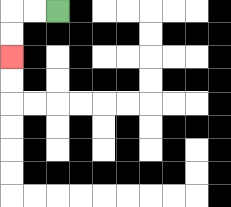{'start': '[2, 0]', 'end': '[0, 2]', 'path_directions': 'L,L,D,D', 'path_coordinates': '[[2, 0], [1, 0], [0, 0], [0, 1], [0, 2]]'}